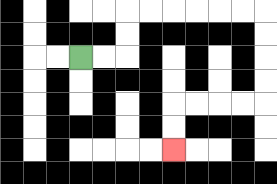{'start': '[3, 2]', 'end': '[7, 6]', 'path_directions': 'R,R,U,U,R,R,R,R,R,R,D,D,D,D,L,L,L,L,D,D', 'path_coordinates': '[[3, 2], [4, 2], [5, 2], [5, 1], [5, 0], [6, 0], [7, 0], [8, 0], [9, 0], [10, 0], [11, 0], [11, 1], [11, 2], [11, 3], [11, 4], [10, 4], [9, 4], [8, 4], [7, 4], [7, 5], [7, 6]]'}